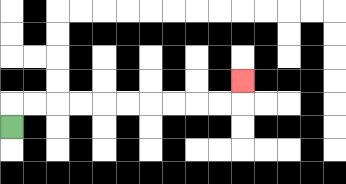{'start': '[0, 5]', 'end': '[10, 3]', 'path_directions': 'U,R,R,R,R,R,R,R,R,R,R,U', 'path_coordinates': '[[0, 5], [0, 4], [1, 4], [2, 4], [3, 4], [4, 4], [5, 4], [6, 4], [7, 4], [8, 4], [9, 4], [10, 4], [10, 3]]'}